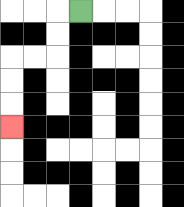{'start': '[3, 0]', 'end': '[0, 5]', 'path_directions': 'L,D,D,L,L,D,D,D', 'path_coordinates': '[[3, 0], [2, 0], [2, 1], [2, 2], [1, 2], [0, 2], [0, 3], [0, 4], [0, 5]]'}